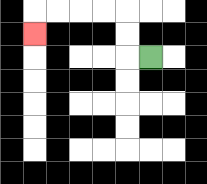{'start': '[6, 2]', 'end': '[1, 1]', 'path_directions': 'L,U,U,L,L,L,L,D', 'path_coordinates': '[[6, 2], [5, 2], [5, 1], [5, 0], [4, 0], [3, 0], [2, 0], [1, 0], [1, 1]]'}